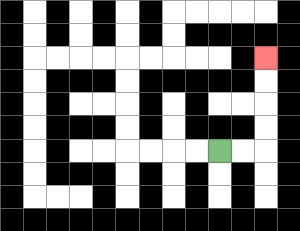{'start': '[9, 6]', 'end': '[11, 2]', 'path_directions': 'R,R,U,U,U,U', 'path_coordinates': '[[9, 6], [10, 6], [11, 6], [11, 5], [11, 4], [11, 3], [11, 2]]'}